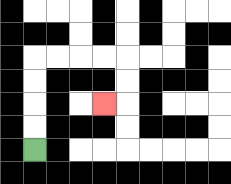{'start': '[1, 6]', 'end': '[4, 4]', 'path_directions': 'U,U,U,U,R,R,R,R,D,D,L', 'path_coordinates': '[[1, 6], [1, 5], [1, 4], [1, 3], [1, 2], [2, 2], [3, 2], [4, 2], [5, 2], [5, 3], [5, 4], [4, 4]]'}